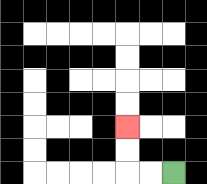{'start': '[7, 7]', 'end': '[5, 5]', 'path_directions': 'L,L,U,U', 'path_coordinates': '[[7, 7], [6, 7], [5, 7], [5, 6], [5, 5]]'}